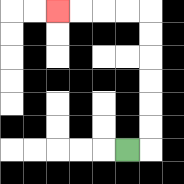{'start': '[5, 6]', 'end': '[2, 0]', 'path_directions': 'R,U,U,U,U,U,U,L,L,L,L', 'path_coordinates': '[[5, 6], [6, 6], [6, 5], [6, 4], [6, 3], [6, 2], [6, 1], [6, 0], [5, 0], [4, 0], [3, 0], [2, 0]]'}